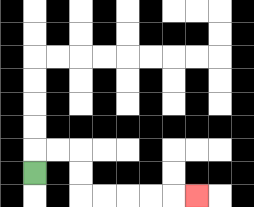{'start': '[1, 7]', 'end': '[8, 8]', 'path_directions': 'U,R,R,D,D,R,R,R,R,R', 'path_coordinates': '[[1, 7], [1, 6], [2, 6], [3, 6], [3, 7], [3, 8], [4, 8], [5, 8], [6, 8], [7, 8], [8, 8]]'}